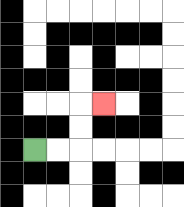{'start': '[1, 6]', 'end': '[4, 4]', 'path_directions': 'R,R,U,U,R', 'path_coordinates': '[[1, 6], [2, 6], [3, 6], [3, 5], [3, 4], [4, 4]]'}